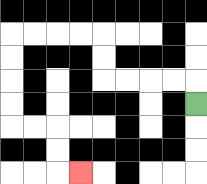{'start': '[8, 4]', 'end': '[3, 7]', 'path_directions': 'U,L,L,L,L,U,U,L,L,L,L,D,D,D,D,R,R,D,D,R', 'path_coordinates': '[[8, 4], [8, 3], [7, 3], [6, 3], [5, 3], [4, 3], [4, 2], [4, 1], [3, 1], [2, 1], [1, 1], [0, 1], [0, 2], [0, 3], [0, 4], [0, 5], [1, 5], [2, 5], [2, 6], [2, 7], [3, 7]]'}